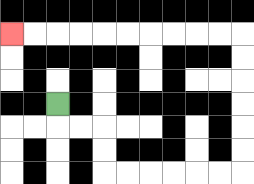{'start': '[2, 4]', 'end': '[0, 1]', 'path_directions': 'D,R,R,D,D,R,R,R,R,R,R,U,U,U,U,U,U,L,L,L,L,L,L,L,L,L,L', 'path_coordinates': '[[2, 4], [2, 5], [3, 5], [4, 5], [4, 6], [4, 7], [5, 7], [6, 7], [7, 7], [8, 7], [9, 7], [10, 7], [10, 6], [10, 5], [10, 4], [10, 3], [10, 2], [10, 1], [9, 1], [8, 1], [7, 1], [6, 1], [5, 1], [4, 1], [3, 1], [2, 1], [1, 1], [0, 1]]'}